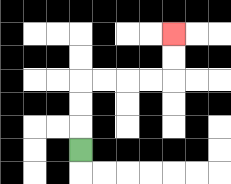{'start': '[3, 6]', 'end': '[7, 1]', 'path_directions': 'U,U,U,R,R,R,R,U,U', 'path_coordinates': '[[3, 6], [3, 5], [3, 4], [3, 3], [4, 3], [5, 3], [6, 3], [7, 3], [7, 2], [7, 1]]'}